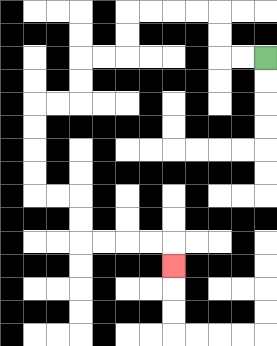{'start': '[11, 2]', 'end': '[7, 11]', 'path_directions': 'L,L,U,U,L,L,L,L,D,D,L,L,D,D,L,L,D,D,D,D,R,R,D,D,R,R,R,R,D', 'path_coordinates': '[[11, 2], [10, 2], [9, 2], [9, 1], [9, 0], [8, 0], [7, 0], [6, 0], [5, 0], [5, 1], [5, 2], [4, 2], [3, 2], [3, 3], [3, 4], [2, 4], [1, 4], [1, 5], [1, 6], [1, 7], [1, 8], [2, 8], [3, 8], [3, 9], [3, 10], [4, 10], [5, 10], [6, 10], [7, 10], [7, 11]]'}